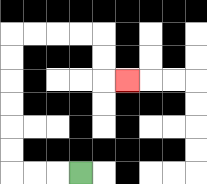{'start': '[3, 7]', 'end': '[5, 3]', 'path_directions': 'L,L,L,U,U,U,U,U,U,R,R,R,R,D,D,R', 'path_coordinates': '[[3, 7], [2, 7], [1, 7], [0, 7], [0, 6], [0, 5], [0, 4], [0, 3], [0, 2], [0, 1], [1, 1], [2, 1], [3, 1], [4, 1], [4, 2], [4, 3], [5, 3]]'}